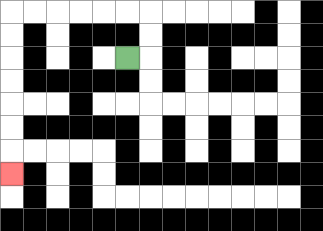{'start': '[5, 2]', 'end': '[0, 7]', 'path_directions': 'R,U,U,L,L,L,L,L,L,D,D,D,D,D,D,D', 'path_coordinates': '[[5, 2], [6, 2], [6, 1], [6, 0], [5, 0], [4, 0], [3, 0], [2, 0], [1, 0], [0, 0], [0, 1], [0, 2], [0, 3], [0, 4], [0, 5], [0, 6], [0, 7]]'}